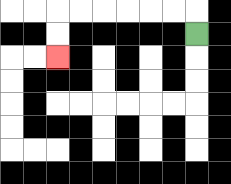{'start': '[8, 1]', 'end': '[2, 2]', 'path_directions': 'U,L,L,L,L,L,L,D,D', 'path_coordinates': '[[8, 1], [8, 0], [7, 0], [6, 0], [5, 0], [4, 0], [3, 0], [2, 0], [2, 1], [2, 2]]'}